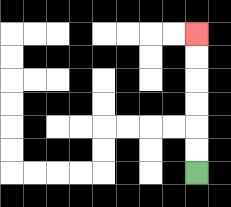{'start': '[8, 7]', 'end': '[8, 1]', 'path_directions': 'U,U,U,U,U,U', 'path_coordinates': '[[8, 7], [8, 6], [8, 5], [8, 4], [8, 3], [8, 2], [8, 1]]'}